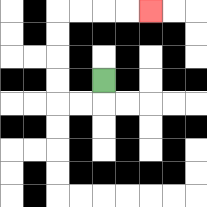{'start': '[4, 3]', 'end': '[6, 0]', 'path_directions': 'D,L,L,U,U,U,U,R,R,R,R', 'path_coordinates': '[[4, 3], [4, 4], [3, 4], [2, 4], [2, 3], [2, 2], [2, 1], [2, 0], [3, 0], [4, 0], [5, 0], [6, 0]]'}